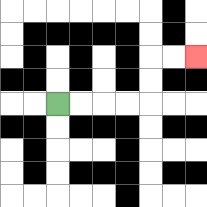{'start': '[2, 4]', 'end': '[8, 2]', 'path_directions': 'R,R,R,R,U,U,R,R', 'path_coordinates': '[[2, 4], [3, 4], [4, 4], [5, 4], [6, 4], [6, 3], [6, 2], [7, 2], [8, 2]]'}